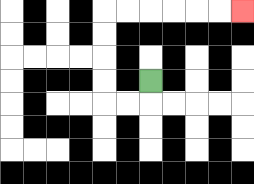{'start': '[6, 3]', 'end': '[10, 0]', 'path_directions': 'D,L,L,U,U,U,U,R,R,R,R,R,R', 'path_coordinates': '[[6, 3], [6, 4], [5, 4], [4, 4], [4, 3], [4, 2], [4, 1], [4, 0], [5, 0], [6, 0], [7, 0], [8, 0], [9, 0], [10, 0]]'}